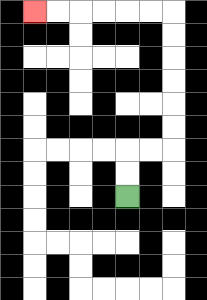{'start': '[5, 8]', 'end': '[1, 0]', 'path_directions': 'U,U,R,R,U,U,U,U,U,U,L,L,L,L,L,L', 'path_coordinates': '[[5, 8], [5, 7], [5, 6], [6, 6], [7, 6], [7, 5], [7, 4], [7, 3], [7, 2], [7, 1], [7, 0], [6, 0], [5, 0], [4, 0], [3, 0], [2, 0], [1, 0]]'}